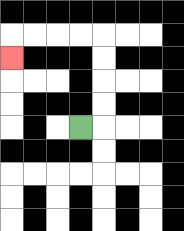{'start': '[3, 5]', 'end': '[0, 2]', 'path_directions': 'R,U,U,U,U,L,L,L,L,D', 'path_coordinates': '[[3, 5], [4, 5], [4, 4], [4, 3], [4, 2], [4, 1], [3, 1], [2, 1], [1, 1], [0, 1], [0, 2]]'}